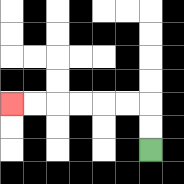{'start': '[6, 6]', 'end': '[0, 4]', 'path_directions': 'U,U,L,L,L,L,L,L', 'path_coordinates': '[[6, 6], [6, 5], [6, 4], [5, 4], [4, 4], [3, 4], [2, 4], [1, 4], [0, 4]]'}